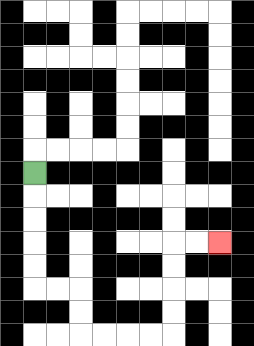{'start': '[1, 7]', 'end': '[9, 10]', 'path_directions': 'D,D,D,D,D,R,R,D,D,R,R,R,R,U,U,U,U,R,R', 'path_coordinates': '[[1, 7], [1, 8], [1, 9], [1, 10], [1, 11], [1, 12], [2, 12], [3, 12], [3, 13], [3, 14], [4, 14], [5, 14], [6, 14], [7, 14], [7, 13], [7, 12], [7, 11], [7, 10], [8, 10], [9, 10]]'}